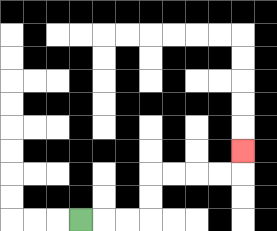{'start': '[3, 9]', 'end': '[10, 6]', 'path_directions': 'R,R,R,U,U,R,R,R,R,U', 'path_coordinates': '[[3, 9], [4, 9], [5, 9], [6, 9], [6, 8], [6, 7], [7, 7], [8, 7], [9, 7], [10, 7], [10, 6]]'}